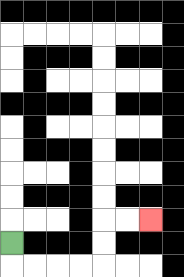{'start': '[0, 10]', 'end': '[6, 9]', 'path_directions': 'D,R,R,R,R,U,U,R,R', 'path_coordinates': '[[0, 10], [0, 11], [1, 11], [2, 11], [3, 11], [4, 11], [4, 10], [4, 9], [5, 9], [6, 9]]'}